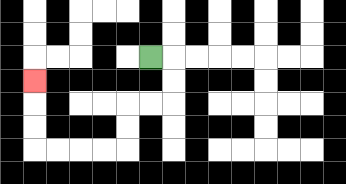{'start': '[6, 2]', 'end': '[1, 3]', 'path_directions': 'R,D,D,L,L,D,D,L,L,L,L,U,U,U', 'path_coordinates': '[[6, 2], [7, 2], [7, 3], [7, 4], [6, 4], [5, 4], [5, 5], [5, 6], [4, 6], [3, 6], [2, 6], [1, 6], [1, 5], [1, 4], [1, 3]]'}